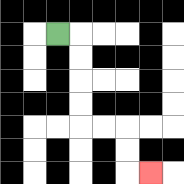{'start': '[2, 1]', 'end': '[6, 7]', 'path_directions': 'R,D,D,D,D,R,R,D,D,R', 'path_coordinates': '[[2, 1], [3, 1], [3, 2], [3, 3], [3, 4], [3, 5], [4, 5], [5, 5], [5, 6], [5, 7], [6, 7]]'}